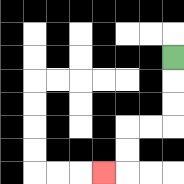{'start': '[7, 2]', 'end': '[4, 7]', 'path_directions': 'D,D,D,L,L,D,D,L', 'path_coordinates': '[[7, 2], [7, 3], [7, 4], [7, 5], [6, 5], [5, 5], [5, 6], [5, 7], [4, 7]]'}